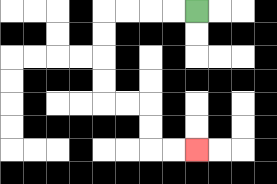{'start': '[8, 0]', 'end': '[8, 6]', 'path_directions': 'L,L,L,L,D,D,D,D,R,R,D,D,R,R', 'path_coordinates': '[[8, 0], [7, 0], [6, 0], [5, 0], [4, 0], [4, 1], [4, 2], [4, 3], [4, 4], [5, 4], [6, 4], [6, 5], [6, 6], [7, 6], [8, 6]]'}